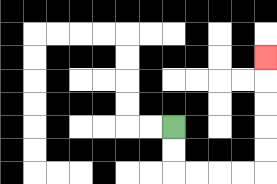{'start': '[7, 5]', 'end': '[11, 2]', 'path_directions': 'D,D,R,R,R,R,U,U,U,U,U', 'path_coordinates': '[[7, 5], [7, 6], [7, 7], [8, 7], [9, 7], [10, 7], [11, 7], [11, 6], [11, 5], [11, 4], [11, 3], [11, 2]]'}